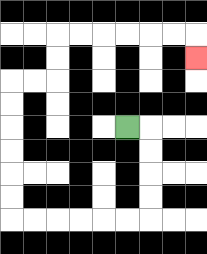{'start': '[5, 5]', 'end': '[8, 2]', 'path_directions': 'R,D,D,D,D,L,L,L,L,L,L,U,U,U,U,U,U,R,R,U,U,R,R,R,R,R,R,D', 'path_coordinates': '[[5, 5], [6, 5], [6, 6], [6, 7], [6, 8], [6, 9], [5, 9], [4, 9], [3, 9], [2, 9], [1, 9], [0, 9], [0, 8], [0, 7], [0, 6], [0, 5], [0, 4], [0, 3], [1, 3], [2, 3], [2, 2], [2, 1], [3, 1], [4, 1], [5, 1], [6, 1], [7, 1], [8, 1], [8, 2]]'}